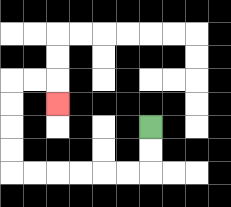{'start': '[6, 5]', 'end': '[2, 4]', 'path_directions': 'D,D,L,L,L,L,L,L,U,U,U,U,R,R,D', 'path_coordinates': '[[6, 5], [6, 6], [6, 7], [5, 7], [4, 7], [3, 7], [2, 7], [1, 7], [0, 7], [0, 6], [0, 5], [0, 4], [0, 3], [1, 3], [2, 3], [2, 4]]'}